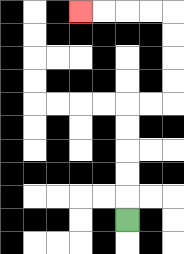{'start': '[5, 9]', 'end': '[3, 0]', 'path_directions': 'U,U,U,U,U,R,R,U,U,U,U,L,L,L,L', 'path_coordinates': '[[5, 9], [5, 8], [5, 7], [5, 6], [5, 5], [5, 4], [6, 4], [7, 4], [7, 3], [7, 2], [7, 1], [7, 0], [6, 0], [5, 0], [4, 0], [3, 0]]'}